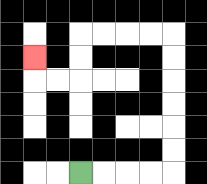{'start': '[3, 7]', 'end': '[1, 2]', 'path_directions': 'R,R,R,R,U,U,U,U,U,U,L,L,L,L,D,D,L,L,U', 'path_coordinates': '[[3, 7], [4, 7], [5, 7], [6, 7], [7, 7], [7, 6], [7, 5], [7, 4], [7, 3], [7, 2], [7, 1], [6, 1], [5, 1], [4, 1], [3, 1], [3, 2], [3, 3], [2, 3], [1, 3], [1, 2]]'}